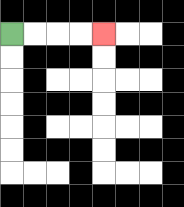{'start': '[0, 1]', 'end': '[4, 1]', 'path_directions': 'R,R,R,R', 'path_coordinates': '[[0, 1], [1, 1], [2, 1], [3, 1], [4, 1]]'}